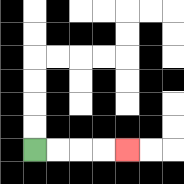{'start': '[1, 6]', 'end': '[5, 6]', 'path_directions': 'R,R,R,R', 'path_coordinates': '[[1, 6], [2, 6], [3, 6], [4, 6], [5, 6]]'}